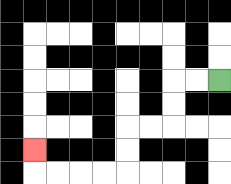{'start': '[9, 3]', 'end': '[1, 6]', 'path_directions': 'L,L,D,D,L,L,D,D,L,L,L,L,U', 'path_coordinates': '[[9, 3], [8, 3], [7, 3], [7, 4], [7, 5], [6, 5], [5, 5], [5, 6], [5, 7], [4, 7], [3, 7], [2, 7], [1, 7], [1, 6]]'}